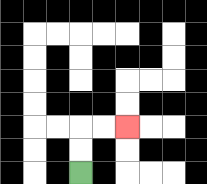{'start': '[3, 7]', 'end': '[5, 5]', 'path_directions': 'U,U,R,R', 'path_coordinates': '[[3, 7], [3, 6], [3, 5], [4, 5], [5, 5]]'}